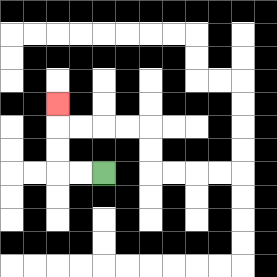{'start': '[4, 7]', 'end': '[2, 4]', 'path_directions': 'L,L,U,U,U', 'path_coordinates': '[[4, 7], [3, 7], [2, 7], [2, 6], [2, 5], [2, 4]]'}